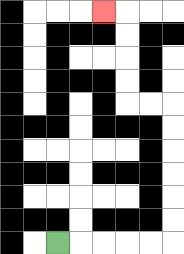{'start': '[2, 10]', 'end': '[4, 0]', 'path_directions': 'R,R,R,R,R,U,U,U,U,U,U,L,L,U,U,U,U,L', 'path_coordinates': '[[2, 10], [3, 10], [4, 10], [5, 10], [6, 10], [7, 10], [7, 9], [7, 8], [7, 7], [7, 6], [7, 5], [7, 4], [6, 4], [5, 4], [5, 3], [5, 2], [5, 1], [5, 0], [4, 0]]'}